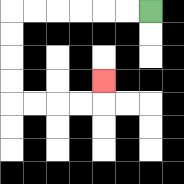{'start': '[6, 0]', 'end': '[4, 3]', 'path_directions': 'L,L,L,L,L,L,D,D,D,D,R,R,R,R,U', 'path_coordinates': '[[6, 0], [5, 0], [4, 0], [3, 0], [2, 0], [1, 0], [0, 0], [0, 1], [0, 2], [0, 3], [0, 4], [1, 4], [2, 4], [3, 4], [4, 4], [4, 3]]'}